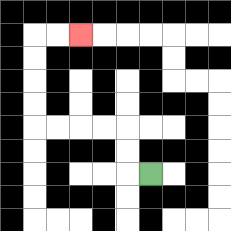{'start': '[6, 7]', 'end': '[3, 1]', 'path_directions': 'L,U,U,L,L,L,L,U,U,U,U,R,R', 'path_coordinates': '[[6, 7], [5, 7], [5, 6], [5, 5], [4, 5], [3, 5], [2, 5], [1, 5], [1, 4], [1, 3], [1, 2], [1, 1], [2, 1], [3, 1]]'}